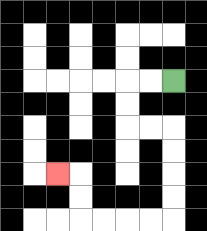{'start': '[7, 3]', 'end': '[2, 7]', 'path_directions': 'L,L,D,D,R,R,D,D,D,D,L,L,L,L,U,U,L', 'path_coordinates': '[[7, 3], [6, 3], [5, 3], [5, 4], [5, 5], [6, 5], [7, 5], [7, 6], [7, 7], [7, 8], [7, 9], [6, 9], [5, 9], [4, 9], [3, 9], [3, 8], [3, 7], [2, 7]]'}